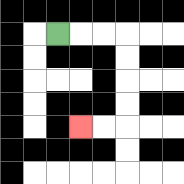{'start': '[2, 1]', 'end': '[3, 5]', 'path_directions': 'R,R,R,D,D,D,D,L,L', 'path_coordinates': '[[2, 1], [3, 1], [4, 1], [5, 1], [5, 2], [5, 3], [5, 4], [5, 5], [4, 5], [3, 5]]'}